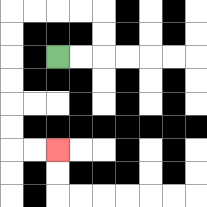{'start': '[2, 2]', 'end': '[2, 6]', 'path_directions': 'R,R,U,U,L,L,L,L,D,D,D,D,D,D,R,R', 'path_coordinates': '[[2, 2], [3, 2], [4, 2], [4, 1], [4, 0], [3, 0], [2, 0], [1, 0], [0, 0], [0, 1], [0, 2], [0, 3], [0, 4], [0, 5], [0, 6], [1, 6], [2, 6]]'}